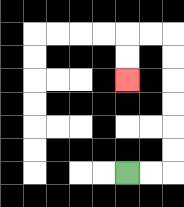{'start': '[5, 7]', 'end': '[5, 3]', 'path_directions': 'R,R,U,U,U,U,U,U,L,L,D,D', 'path_coordinates': '[[5, 7], [6, 7], [7, 7], [7, 6], [7, 5], [7, 4], [7, 3], [7, 2], [7, 1], [6, 1], [5, 1], [5, 2], [5, 3]]'}